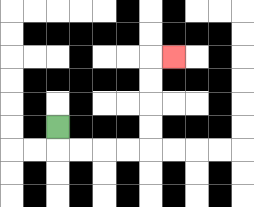{'start': '[2, 5]', 'end': '[7, 2]', 'path_directions': 'D,R,R,R,R,U,U,U,U,R', 'path_coordinates': '[[2, 5], [2, 6], [3, 6], [4, 6], [5, 6], [6, 6], [6, 5], [6, 4], [6, 3], [6, 2], [7, 2]]'}